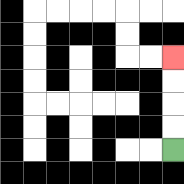{'start': '[7, 6]', 'end': '[7, 2]', 'path_directions': 'U,U,U,U', 'path_coordinates': '[[7, 6], [7, 5], [7, 4], [7, 3], [7, 2]]'}